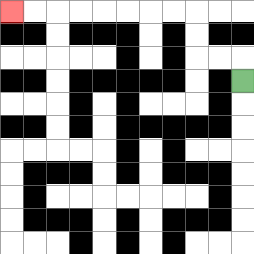{'start': '[10, 3]', 'end': '[0, 0]', 'path_directions': 'U,L,L,U,U,L,L,L,L,L,L,L,L', 'path_coordinates': '[[10, 3], [10, 2], [9, 2], [8, 2], [8, 1], [8, 0], [7, 0], [6, 0], [5, 0], [4, 0], [3, 0], [2, 0], [1, 0], [0, 0]]'}